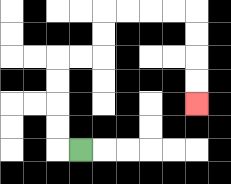{'start': '[3, 6]', 'end': '[8, 4]', 'path_directions': 'L,U,U,U,U,R,R,U,U,R,R,R,R,D,D,D,D', 'path_coordinates': '[[3, 6], [2, 6], [2, 5], [2, 4], [2, 3], [2, 2], [3, 2], [4, 2], [4, 1], [4, 0], [5, 0], [6, 0], [7, 0], [8, 0], [8, 1], [8, 2], [8, 3], [8, 4]]'}